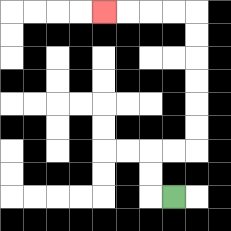{'start': '[7, 8]', 'end': '[4, 0]', 'path_directions': 'L,U,U,R,R,U,U,U,U,U,U,L,L,L,L', 'path_coordinates': '[[7, 8], [6, 8], [6, 7], [6, 6], [7, 6], [8, 6], [8, 5], [8, 4], [8, 3], [8, 2], [8, 1], [8, 0], [7, 0], [6, 0], [5, 0], [4, 0]]'}